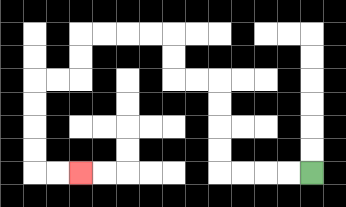{'start': '[13, 7]', 'end': '[3, 7]', 'path_directions': 'L,L,L,L,U,U,U,U,L,L,U,U,L,L,L,L,D,D,L,L,D,D,D,D,R,R', 'path_coordinates': '[[13, 7], [12, 7], [11, 7], [10, 7], [9, 7], [9, 6], [9, 5], [9, 4], [9, 3], [8, 3], [7, 3], [7, 2], [7, 1], [6, 1], [5, 1], [4, 1], [3, 1], [3, 2], [3, 3], [2, 3], [1, 3], [1, 4], [1, 5], [1, 6], [1, 7], [2, 7], [3, 7]]'}